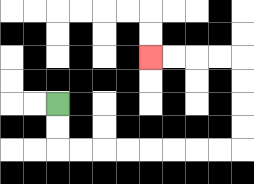{'start': '[2, 4]', 'end': '[6, 2]', 'path_directions': 'D,D,R,R,R,R,R,R,R,R,U,U,U,U,L,L,L,L', 'path_coordinates': '[[2, 4], [2, 5], [2, 6], [3, 6], [4, 6], [5, 6], [6, 6], [7, 6], [8, 6], [9, 6], [10, 6], [10, 5], [10, 4], [10, 3], [10, 2], [9, 2], [8, 2], [7, 2], [6, 2]]'}